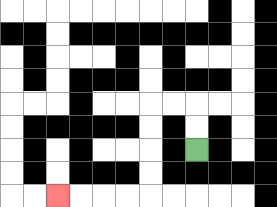{'start': '[8, 6]', 'end': '[2, 8]', 'path_directions': 'U,U,L,L,D,D,D,D,L,L,L,L', 'path_coordinates': '[[8, 6], [8, 5], [8, 4], [7, 4], [6, 4], [6, 5], [6, 6], [6, 7], [6, 8], [5, 8], [4, 8], [3, 8], [2, 8]]'}